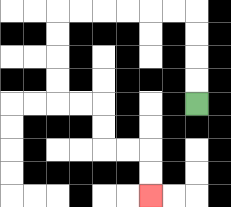{'start': '[8, 4]', 'end': '[6, 8]', 'path_directions': 'U,U,U,U,L,L,L,L,L,L,D,D,D,D,R,R,D,D,R,R,D,D', 'path_coordinates': '[[8, 4], [8, 3], [8, 2], [8, 1], [8, 0], [7, 0], [6, 0], [5, 0], [4, 0], [3, 0], [2, 0], [2, 1], [2, 2], [2, 3], [2, 4], [3, 4], [4, 4], [4, 5], [4, 6], [5, 6], [6, 6], [6, 7], [6, 8]]'}